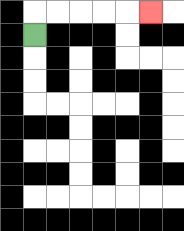{'start': '[1, 1]', 'end': '[6, 0]', 'path_directions': 'U,R,R,R,R,R', 'path_coordinates': '[[1, 1], [1, 0], [2, 0], [3, 0], [4, 0], [5, 0], [6, 0]]'}